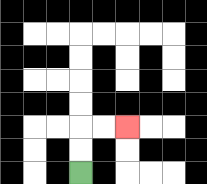{'start': '[3, 7]', 'end': '[5, 5]', 'path_directions': 'U,U,R,R', 'path_coordinates': '[[3, 7], [3, 6], [3, 5], [4, 5], [5, 5]]'}